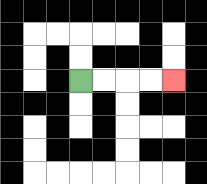{'start': '[3, 3]', 'end': '[7, 3]', 'path_directions': 'R,R,R,R', 'path_coordinates': '[[3, 3], [4, 3], [5, 3], [6, 3], [7, 3]]'}